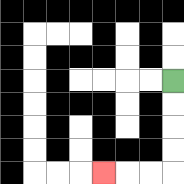{'start': '[7, 3]', 'end': '[4, 7]', 'path_directions': 'D,D,D,D,L,L,L', 'path_coordinates': '[[7, 3], [7, 4], [7, 5], [7, 6], [7, 7], [6, 7], [5, 7], [4, 7]]'}